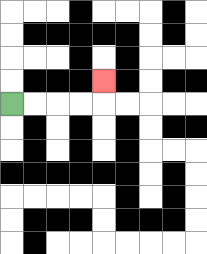{'start': '[0, 4]', 'end': '[4, 3]', 'path_directions': 'R,R,R,R,U', 'path_coordinates': '[[0, 4], [1, 4], [2, 4], [3, 4], [4, 4], [4, 3]]'}